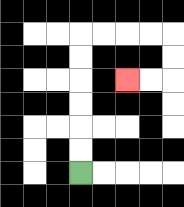{'start': '[3, 7]', 'end': '[5, 3]', 'path_directions': 'U,U,U,U,U,U,R,R,R,R,D,D,L,L', 'path_coordinates': '[[3, 7], [3, 6], [3, 5], [3, 4], [3, 3], [3, 2], [3, 1], [4, 1], [5, 1], [6, 1], [7, 1], [7, 2], [7, 3], [6, 3], [5, 3]]'}